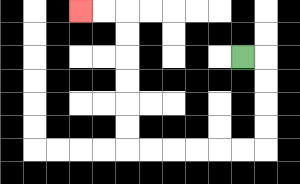{'start': '[10, 2]', 'end': '[3, 0]', 'path_directions': 'R,D,D,D,D,L,L,L,L,L,L,U,U,U,U,U,U,L,L', 'path_coordinates': '[[10, 2], [11, 2], [11, 3], [11, 4], [11, 5], [11, 6], [10, 6], [9, 6], [8, 6], [7, 6], [6, 6], [5, 6], [5, 5], [5, 4], [5, 3], [5, 2], [5, 1], [5, 0], [4, 0], [3, 0]]'}